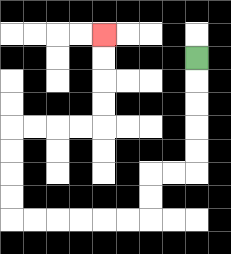{'start': '[8, 2]', 'end': '[4, 1]', 'path_directions': 'D,D,D,D,D,L,L,D,D,L,L,L,L,L,L,U,U,U,U,R,R,R,R,U,U,U,U', 'path_coordinates': '[[8, 2], [8, 3], [8, 4], [8, 5], [8, 6], [8, 7], [7, 7], [6, 7], [6, 8], [6, 9], [5, 9], [4, 9], [3, 9], [2, 9], [1, 9], [0, 9], [0, 8], [0, 7], [0, 6], [0, 5], [1, 5], [2, 5], [3, 5], [4, 5], [4, 4], [4, 3], [4, 2], [4, 1]]'}